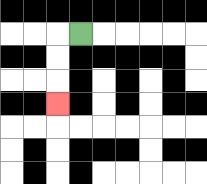{'start': '[3, 1]', 'end': '[2, 4]', 'path_directions': 'L,D,D,D', 'path_coordinates': '[[3, 1], [2, 1], [2, 2], [2, 3], [2, 4]]'}